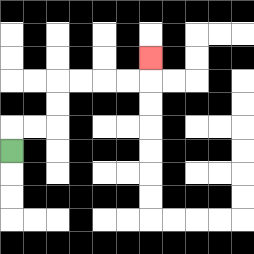{'start': '[0, 6]', 'end': '[6, 2]', 'path_directions': 'U,R,R,U,U,R,R,R,R,U', 'path_coordinates': '[[0, 6], [0, 5], [1, 5], [2, 5], [2, 4], [2, 3], [3, 3], [4, 3], [5, 3], [6, 3], [6, 2]]'}